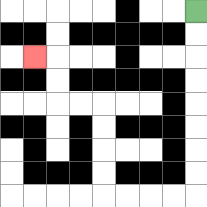{'start': '[8, 0]', 'end': '[1, 2]', 'path_directions': 'D,D,D,D,D,D,D,D,L,L,L,L,U,U,U,U,L,L,U,U,L', 'path_coordinates': '[[8, 0], [8, 1], [8, 2], [8, 3], [8, 4], [8, 5], [8, 6], [8, 7], [8, 8], [7, 8], [6, 8], [5, 8], [4, 8], [4, 7], [4, 6], [4, 5], [4, 4], [3, 4], [2, 4], [2, 3], [2, 2], [1, 2]]'}